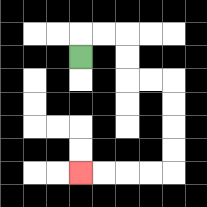{'start': '[3, 2]', 'end': '[3, 7]', 'path_directions': 'U,R,R,D,D,R,R,D,D,D,D,L,L,L,L', 'path_coordinates': '[[3, 2], [3, 1], [4, 1], [5, 1], [5, 2], [5, 3], [6, 3], [7, 3], [7, 4], [7, 5], [7, 6], [7, 7], [6, 7], [5, 7], [4, 7], [3, 7]]'}